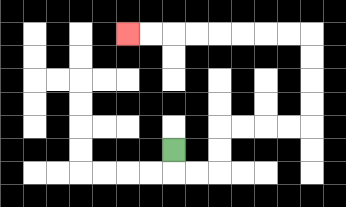{'start': '[7, 6]', 'end': '[5, 1]', 'path_directions': 'D,R,R,U,U,R,R,R,R,U,U,U,U,L,L,L,L,L,L,L,L', 'path_coordinates': '[[7, 6], [7, 7], [8, 7], [9, 7], [9, 6], [9, 5], [10, 5], [11, 5], [12, 5], [13, 5], [13, 4], [13, 3], [13, 2], [13, 1], [12, 1], [11, 1], [10, 1], [9, 1], [8, 1], [7, 1], [6, 1], [5, 1]]'}